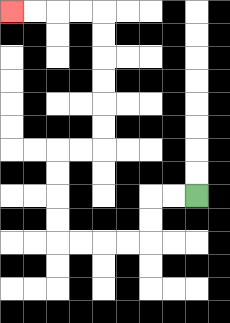{'start': '[8, 8]', 'end': '[0, 0]', 'path_directions': 'L,L,D,D,L,L,L,L,U,U,U,U,R,R,U,U,U,U,U,U,L,L,L,L', 'path_coordinates': '[[8, 8], [7, 8], [6, 8], [6, 9], [6, 10], [5, 10], [4, 10], [3, 10], [2, 10], [2, 9], [2, 8], [2, 7], [2, 6], [3, 6], [4, 6], [4, 5], [4, 4], [4, 3], [4, 2], [4, 1], [4, 0], [3, 0], [2, 0], [1, 0], [0, 0]]'}